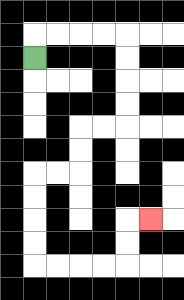{'start': '[1, 2]', 'end': '[6, 9]', 'path_directions': 'U,R,R,R,R,D,D,D,D,L,L,D,D,L,L,D,D,D,D,R,R,R,R,U,U,R', 'path_coordinates': '[[1, 2], [1, 1], [2, 1], [3, 1], [4, 1], [5, 1], [5, 2], [5, 3], [5, 4], [5, 5], [4, 5], [3, 5], [3, 6], [3, 7], [2, 7], [1, 7], [1, 8], [1, 9], [1, 10], [1, 11], [2, 11], [3, 11], [4, 11], [5, 11], [5, 10], [5, 9], [6, 9]]'}